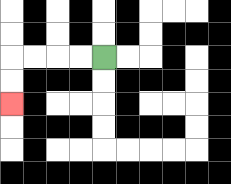{'start': '[4, 2]', 'end': '[0, 4]', 'path_directions': 'L,L,L,L,D,D', 'path_coordinates': '[[4, 2], [3, 2], [2, 2], [1, 2], [0, 2], [0, 3], [0, 4]]'}